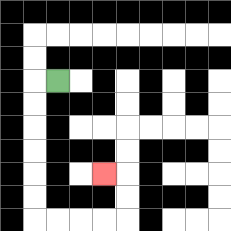{'start': '[2, 3]', 'end': '[4, 7]', 'path_directions': 'L,D,D,D,D,D,D,R,R,R,R,U,U,L', 'path_coordinates': '[[2, 3], [1, 3], [1, 4], [1, 5], [1, 6], [1, 7], [1, 8], [1, 9], [2, 9], [3, 9], [4, 9], [5, 9], [5, 8], [5, 7], [4, 7]]'}